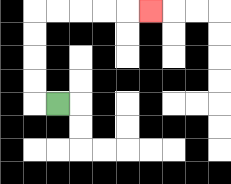{'start': '[2, 4]', 'end': '[6, 0]', 'path_directions': 'L,U,U,U,U,R,R,R,R,R', 'path_coordinates': '[[2, 4], [1, 4], [1, 3], [1, 2], [1, 1], [1, 0], [2, 0], [3, 0], [4, 0], [5, 0], [6, 0]]'}